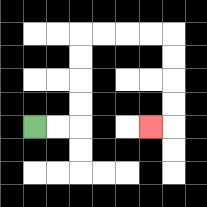{'start': '[1, 5]', 'end': '[6, 5]', 'path_directions': 'R,R,U,U,U,U,R,R,R,R,D,D,D,D,L', 'path_coordinates': '[[1, 5], [2, 5], [3, 5], [3, 4], [3, 3], [3, 2], [3, 1], [4, 1], [5, 1], [6, 1], [7, 1], [7, 2], [7, 3], [7, 4], [7, 5], [6, 5]]'}